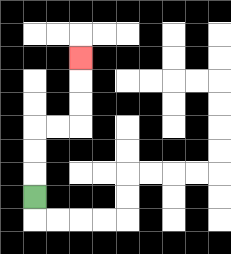{'start': '[1, 8]', 'end': '[3, 2]', 'path_directions': 'U,U,U,R,R,U,U,U', 'path_coordinates': '[[1, 8], [1, 7], [1, 6], [1, 5], [2, 5], [3, 5], [3, 4], [3, 3], [3, 2]]'}